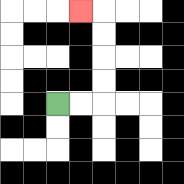{'start': '[2, 4]', 'end': '[3, 0]', 'path_directions': 'R,R,U,U,U,U,L', 'path_coordinates': '[[2, 4], [3, 4], [4, 4], [4, 3], [4, 2], [4, 1], [4, 0], [3, 0]]'}